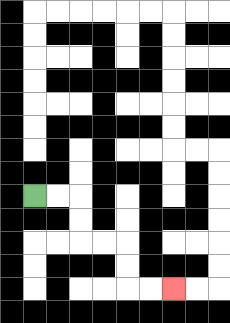{'start': '[1, 8]', 'end': '[7, 12]', 'path_directions': 'R,R,D,D,R,R,D,D,R,R', 'path_coordinates': '[[1, 8], [2, 8], [3, 8], [3, 9], [3, 10], [4, 10], [5, 10], [5, 11], [5, 12], [6, 12], [7, 12]]'}